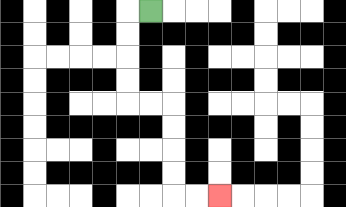{'start': '[6, 0]', 'end': '[9, 8]', 'path_directions': 'L,D,D,D,D,R,R,D,D,D,D,R,R', 'path_coordinates': '[[6, 0], [5, 0], [5, 1], [5, 2], [5, 3], [5, 4], [6, 4], [7, 4], [7, 5], [7, 6], [7, 7], [7, 8], [8, 8], [9, 8]]'}